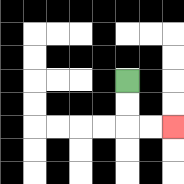{'start': '[5, 3]', 'end': '[7, 5]', 'path_directions': 'D,D,R,R', 'path_coordinates': '[[5, 3], [5, 4], [5, 5], [6, 5], [7, 5]]'}